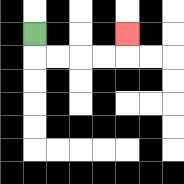{'start': '[1, 1]', 'end': '[5, 1]', 'path_directions': 'D,R,R,R,R,U', 'path_coordinates': '[[1, 1], [1, 2], [2, 2], [3, 2], [4, 2], [5, 2], [5, 1]]'}